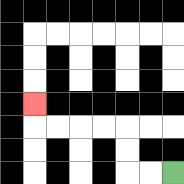{'start': '[7, 7]', 'end': '[1, 4]', 'path_directions': 'L,L,U,U,L,L,L,L,U', 'path_coordinates': '[[7, 7], [6, 7], [5, 7], [5, 6], [5, 5], [4, 5], [3, 5], [2, 5], [1, 5], [1, 4]]'}